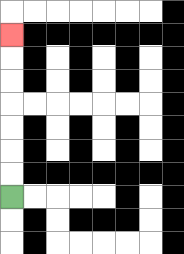{'start': '[0, 8]', 'end': '[0, 1]', 'path_directions': 'U,U,U,U,U,U,U', 'path_coordinates': '[[0, 8], [0, 7], [0, 6], [0, 5], [0, 4], [0, 3], [0, 2], [0, 1]]'}